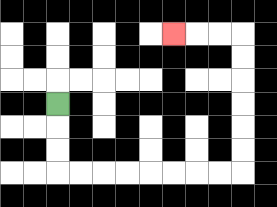{'start': '[2, 4]', 'end': '[7, 1]', 'path_directions': 'D,D,D,R,R,R,R,R,R,R,R,U,U,U,U,U,U,L,L,L', 'path_coordinates': '[[2, 4], [2, 5], [2, 6], [2, 7], [3, 7], [4, 7], [5, 7], [6, 7], [7, 7], [8, 7], [9, 7], [10, 7], [10, 6], [10, 5], [10, 4], [10, 3], [10, 2], [10, 1], [9, 1], [8, 1], [7, 1]]'}